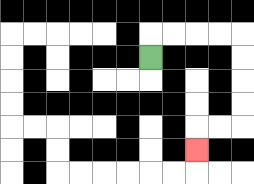{'start': '[6, 2]', 'end': '[8, 6]', 'path_directions': 'U,R,R,R,R,D,D,D,D,L,L,D', 'path_coordinates': '[[6, 2], [6, 1], [7, 1], [8, 1], [9, 1], [10, 1], [10, 2], [10, 3], [10, 4], [10, 5], [9, 5], [8, 5], [8, 6]]'}